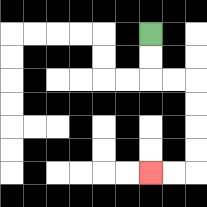{'start': '[6, 1]', 'end': '[6, 7]', 'path_directions': 'D,D,R,R,D,D,D,D,L,L', 'path_coordinates': '[[6, 1], [6, 2], [6, 3], [7, 3], [8, 3], [8, 4], [8, 5], [8, 6], [8, 7], [7, 7], [6, 7]]'}